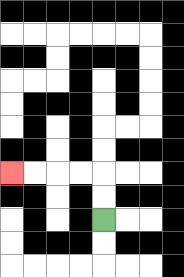{'start': '[4, 9]', 'end': '[0, 7]', 'path_directions': 'U,U,L,L,L,L', 'path_coordinates': '[[4, 9], [4, 8], [4, 7], [3, 7], [2, 7], [1, 7], [0, 7]]'}